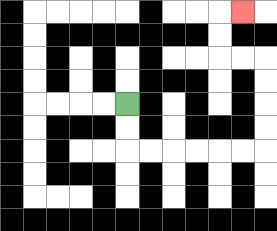{'start': '[5, 4]', 'end': '[10, 0]', 'path_directions': 'D,D,R,R,R,R,R,R,U,U,U,U,L,L,U,U,R', 'path_coordinates': '[[5, 4], [5, 5], [5, 6], [6, 6], [7, 6], [8, 6], [9, 6], [10, 6], [11, 6], [11, 5], [11, 4], [11, 3], [11, 2], [10, 2], [9, 2], [9, 1], [9, 0], [10, 0]]'}